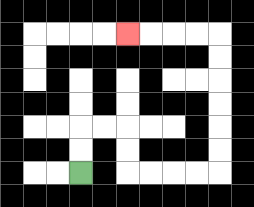{'start': '[3, 7]', 'end': '[5, 1]', 'path_directions': 'U,U,R,R,D,D,R,R,R,R,U,U,U,U,U,U,L,L,L,L', 'path_coordinates': '[[3, 7], [3, 6], [3, 5], [4, 5], [5, 5], [5, 6], [5, 7], [6, 7], [7, 7], [8, 7], [9, 7], [9, 6], [9, 5], [9, 4], [9, 3], [9, 2], [9, 1], [8, 1], [7, 1], [6, 1], [5, 1]]'}